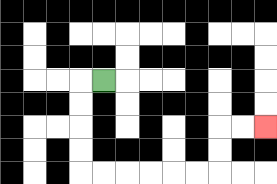{'start': '[4, 3]', 'end': '[11, 5]', 'path_directions': 'L,D,D,D,D,R,R,R,R,R,R,U,U,R,R', 'path_coordinates': '[[4, 3], [3, 3], [3, 4], [3, 5], [3, 6], [3, 7], [4, 7], [5, 7], [6, 7], [7, 7], [8, 7], [9, 7], [9, 6], [9, 5], [10, 5], [11, 5]]'}